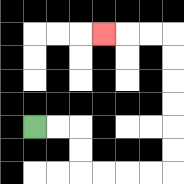{'start': '[1, 5]', 'end': '[4, 1]', 'path_directions': 'R,R,D,D,R,R,R,R,U,U,U,U,U,U,L,L,L', 'path_coordinates': '[[1, 5], [2, 5], [3, 5], [3, 6], [3, 7], [4, 7], [5, 7], [6, 7], [7, 7], [7, 6], [7, 5], [7, 4], [7, 3], [7, 2], [7, 1], [6, 1], [5, 1], [4, 1]]'}